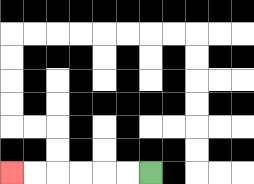{'start': '[6, 7]', 'end': '[0, 7]', 'path_directions': 'L,L,L,L,L,L', 'path_coordinates': '[[6, 7], [5, 7], [4, 7], [3, 7], [2, 7], [1, 7], [0, 7]]'}